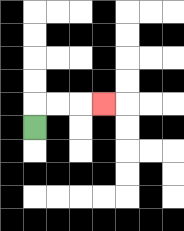{'start': '[1, 5]', 'end': '[4, 4]', 'path_directions': 'U,R,R,R', 'path_coordinates': '[[1, 5], [1, 4], [2, 4], [3, 4], [4, 4]]'}